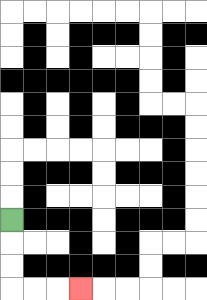{'start': '[0, 9]', 'end': '[3, 12]', 'path_directions': 'D,D,D,R,R,R', 'path_coordinates': '[[0, 9], [0, 10], [0, 11], [0, 12], [1, 12], [2, 12], [3, 12]]'}